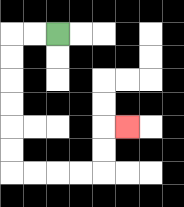{'start': '[2, 1]', 'end': '[5, 5]', 'path_directions': 'L,L,D,D,D,D,D,D,R,R,R,R,U,U,R', 'path_coordinates': '[[2, 1], [1, 1], [0, 1], [0, 2], [0, 3], [0, 4], [0, 5], [0, 6], [0, 7], [1, 7], [2, 7], [3, 7], [4, 7], [4, 6], [4, 5], [5, 5]]'}